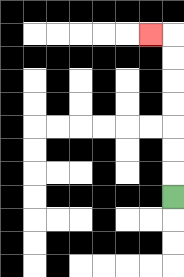{'start': '[7, 8]', 'end': '[6, 1]', 'path_directions': 'U,U,U,U,U,U,U,L', 'path_coordinates': '[[7, 8], [7, 7], [7, 6], [7, 5], [7, 4], [7, 3], [7, 2], [7, 1], [6, 1]]'}